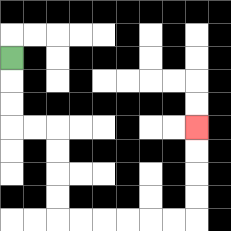{'start': '[0, 2]', 'end': '[8, 5]', 'path_directions': 'D,D,D,R,R,D,D,D,D,R,R,R,R,R,R,U,U,U,U', 'path_coordinates': '[[0, 2], [0, 3], [0, 4], [0, 5], [1, 5], [2, 5], [2, 6], [2, 7], [2, 8], [2, 9], [3, 9], [4, 9], [5, 9], [6, 9], [7, 9], [8, 9], [8, 8], [8, 7], [8, 6], [8, 5]]'}